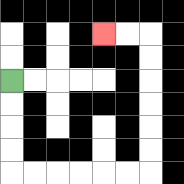{'start': '[0, 3]', 'end': '[4, 1]', 'path_directions': 'D,D,D,D,R,R,R,R,R,R,U,U,U,U,U,U,L,L', 'path_coordinates': '[[0, 3], [0, 4], [0, 5], [0, 6], [0, 7], [1, 7], [2, 7], [3, 7], [4, 7], [5, 7], [6, 7], [6, 6], [6, 5], [6, 4], [6, 3], [6, 2], [6, 1], [5, 1], [4, 1]]'}